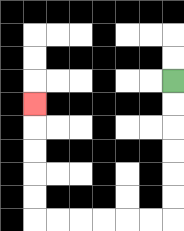{'start': '[7, 3]', 'end': '[1, 4]', 'path_directions': 'D,D,D,D,D,D,L,L,L,L,L,L,U,U,U,U,U', 'path_coordinates': '[[7, 3], [7, 4], [7, 5], [7, 6], [7, 7], [7, 8], [7, 9], [6, 9], [5, 9], [4, 9], [3, 9], [2, 9], [1, 9], [1, 8], [1, 7], [1, 6], [1, 5], [1, 4]]'}